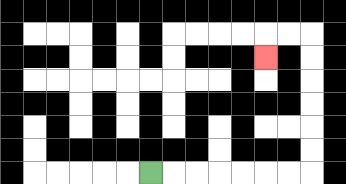{'start': '[6, 7]', 'end': '[11, 2]', 'path_directions': 'R,R,R,R,R,R,R,U,U,U,U,U,U,L,L,D', 'path_coordinates': '[[6, 7], [7, 7], [8, 7], [9, 7], [10, 7], [11, 7], [12, 7], [13, 7], [13, 6], [13, 5], [13, 4], [13, 3], [13, 2], [13, 1], [12, 1], [11, 1], [11, 2]]'}